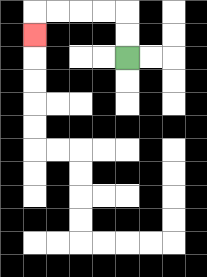{'start': '[5, 2]', 'end': '[1, 1]', 'path_directions': 'U,U,L,L,L,L,D', 'path_coordinates': '[[5, 2], [5, 1], [5, 0], [4, 0], [3, 0], [2, 0], [1, 0], [1, 1]]'}